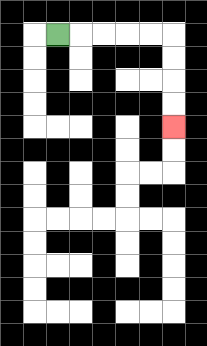{'start': '[2, 1]', 'end': '[7, 5]', 'path_directions': 'R,R,R,R,R,D,D,D,D', 'path_coordinates': '[[2, 1], [3, 1], [4, 1], [5, 1], [6, 1], [7, 1], [7, 2], [7, 3], [7, 4], [7, 5]]'}